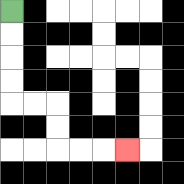{'start': '[0, 0]', 'end': '[5, 6]', 'path_directions': 'D,D,D,D,R,R,D,D,R,R,R', 'path_coordinates': '[[0, 0], [0, 1], [0, 2], [0, 3], [0, 4], [1, 4], [2, 4], [2, 5], [2, 6], [3, 6], [4, 6], [5, 6]]'}